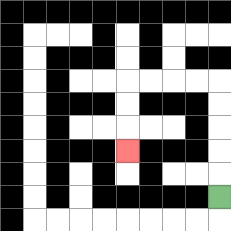{'start': '[9, 8]', 'end': '[5, 6]', 'path_directions': 'U,U,U,U,U,L,L,L,L,D,D,D', 'path_coordinates': '[[9, 8], [9, 7], [9, 6], [9, 5], [9, 4], [9, 3], [8, 3], [7, 3], [6, 3], [5, 3], [5, 4], [5, 5], [5, 6]]'}